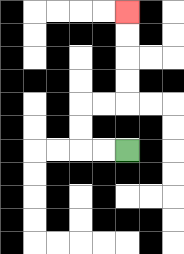{'start': '[5, 6]', 'end': '[5, 0]', 'path_directions': 'L,L,U,U,R,R,U,U,U,U', 'path_coordinates': '[[5, 6], [4, 6], [3, 6], [3, 5], [3, 4], [4, 4], [5, 4], [5, 3], [5, 2], [5, 1], [5, 0]]'}